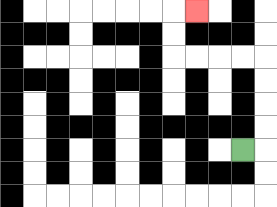{'start': '[10, 6]', 'end': '[8, 0]', 'path_directions': 'R,U,U,U,U,L,L,L,L,U,U,R', 'path_coordinates': '[[10, 6], [11, 6], [11, 5], [11, 4], [11, 3], [11, 2], [10, 2], [9, 2], [8, 2], [7, 2], [7, 1], [7, 0], [8, 0]]'}